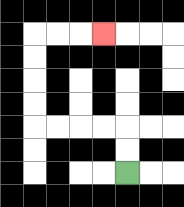{'start': '[5, 7]', 'end': '[4, 1]', 'path_directions': 'U,U,L,L,L,L,U,U,U,U,R,R,R', 'path_coordinates': '[[5, 7], [5, 6], [5, 5], [4, 5], [3, 5], [2, 5], [1, 5], [1, 4], [1, 3], [1, 2], [1, 1], [2, 1], [3, 1], [4, 1]]'}